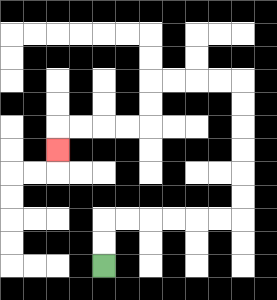{'start': '[4, 11]', 'end': '[2, 6]', 'path_directions': 'U,U,R,R,R,R,R,R,U,U,U,U,U,U,L,L,L,L,D,D,L,L,L,L,D', 'path_coordinates': '[[4, 11], [4, 10], [4, 9], [5, 9], [6, 9], [7, 9], [8, 9], [9, 9], [10, 9], [10, 8], [10, 7], [10, 6], [10, 5], [10, 4], [10, 3], [9, 3], [8, 3], [7, 3], [6, 3], [6, 4], [6, 5], [5, 5], [4, 5], [3, 5], [2, 5], [2, 6]]'}